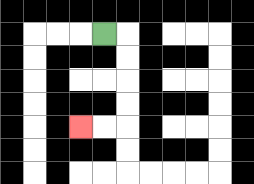{'start': '[4, 1]', 'end': '[3, 5]', 'path_directions': 'R,D,D,D,D,L,L', 'path_coordinates': '[[4, 1], [5, 1], [5, 2], [5, 3], [5, 4], [5, 5], [4, 5], [3, 5]]'}